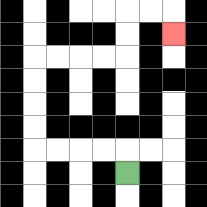{'start': '[5, 7]', 'end': '[7, 1]', 'path_directions': 'U,L,L,L,L,U,U,U,U,R,R,R,R,U,U,R,R,D', 'path_coordinates': '[[5, 7], [5, 6], [4, 6], [3, 6], [2, 6], [1, 6], [1, 5], [1, 4], [1, 3], [1, 2], [2, 2], [3, 2], [4, 2], [5, 2], [5, 1], [5, 0], [6, 0], [7, 0], [7, 1]]'}